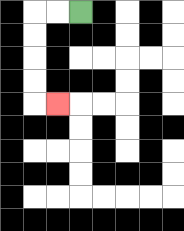{'start': '[3, 0]', 'end': '[2, 4]', 'path_directions': 'L,L,D,D,D,D,R', 'path_coordinates': '[[3, 0], [2, 0], [1, 0], [1, 1], [1, 2], [1, 3], [1, 4], [2, 4]]'}